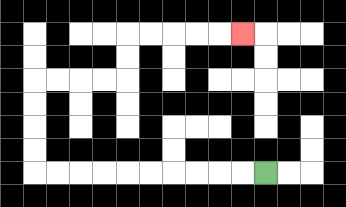{'start': '[11, 7]', 'end': '[10, 1]', 'path_directions': 'L,L,L,L,L,L,L,L,L,L,U,U,U,U,R,R,R,R,U,U,R,R,R,R,R', 'path_coordinates': '[[11, 7], [10, 7], [9, 7], [8, 7], [7, 7], [6, 7], [5, 7], [4, 7], [3, 7], [2, 7], [1, 7], [1, 6], [1, 5], [1, 4], [1, 3], [2, 3], [3, 3], [4, 3], [5, 3], [5, 2], [5, 1], [6, 1], [7, 1], [8, 1], [9, 1], [10, 1]]'}